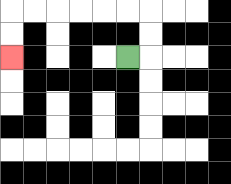{'start': '[5, 2]', 'end': '[0, 2]', 'path_directions': 'R,U,U,L,L,L,L,L,L,D,D', 'path_coordinates': '[[5, 2], [6, 2], [6, 1], [6, 0], [5, 0], [4, 0], [3, 0], [2, 0], [1, 0], [0, 0], [0, 1], [0, 2]]'}